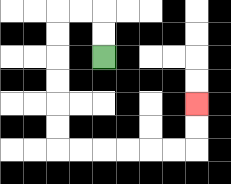{'start': '[4, 2]', 'end': '[8, 4]', 'path_directions': 'U,U,L,L,D,D,D,D,D,D,R,R,R,R,R,R,U,U', 'path_coordinates': '[[4, 2], [4, 1], [4, 0], [3, 0], [2, 0], [2, 1], [2, 2], [2, 3], [2, 4], [2, 5], [2, 6], [3, 6], [4, 6], [5, 6], [6, 6], [7, 6], [8, 6], [8, 5], [8, 4]]'}